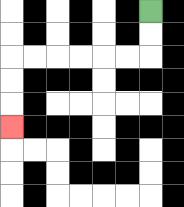{'start': '[6, 0]', 'end': '[0, 5]', 'path_directions': 'D,D,L,L,L,L,L,L,D,D,D', 'path_coordinates': '[[6, 0], [6, 1], [6, 2], [5, 2], [4, 2], [3, 2], [2, 2], [1, 2], [0, 2], [0, 3], [0, 4], [0, 5]]'}